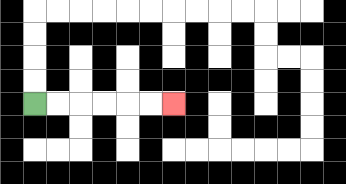{'start': '[1, 4]', 'end': '[7, 4]', 'path_directions': 'R,R,R,R,R,R', 'path_coordinates': '[[1, 4], [2, 4], [3, 4], [4, 4], [5, 4], [6, 4], [7, 4]]'}